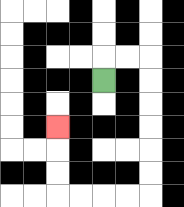{'start': '[4, 3]', 'end': '[2, 5]', 'path_directions': 'U,R,R,D,D,D,D,D,D,L,L,L,L,U,U,U', 'path_coordinates': '[[4, 3], [4, 2], [5, 2], [6, 2], [6, 3], [6, 4], [6, 5], [6, 6], [6, 7], [6, 8], [5, 8], [4, 8], [3, 8], [2, 8], [2, 7], [2, 6], [2, 5]]'}